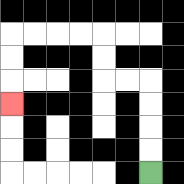{'start': '[6, 7]', 'end': '[0, 4]', 'path_directions': 'U,U,U,U,L,L,U,U,L,L,L,L,D,D,D', 'path_coordinates': '[[6, 7], [6, 6], [6, 5], [6, 4], [6, 3], [5, 3], [4, 3], [4, 2], [4, 1], [3, 1], [2, 1], [1, 1], [0, 1], [0, 2], [0, 3], [0, 4]]'}